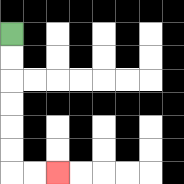{'start': '[0, 1]', 'end': '[2, 7]', 'path_directions': 'D,D,D,D,D,D,R,R', 'path_coordinates': '[[0, 1], [0, 2], [0, 3], [0, 4], [0, 5], [0, 6], [0, 7], [1, 7], [2, 7]]'}